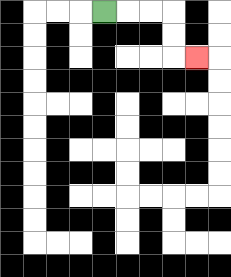{'start': '[4, 0]', 'end': '[8, 2]', 'path_directions': 'R,R,R,D,D,R', 'path_coordinates': '[[4, 0], [5, 0], [6, 0], [7, 0], [7, 1], [7, 2], [8, 2]]'}